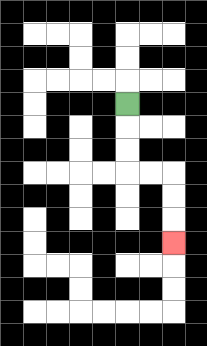{'start': '[5, 4]', 'end': '[7, 10]', 'path_directions': 'D,D,D,R,R,D,D,D', 'path_coordinates': '[[5, 4], [5, 5], [5, 6], [5, 7], [6, 7], [7, 7], [7, 8], [7, 9], [7, 10]]'}